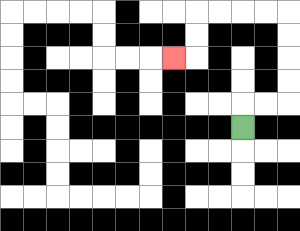{'start': '[10, 5]', 'end': '[7, 2]', 'path_directions': 'U,R,R,U,U,U,U,L,L,L,L,D,D,L', 'path_coordinates': '[[10, 5], [10, 4], [11, 4], [12, 4], [12, 3], [12, 2], [12, 1], [12, 0], [11, 0], [10, 0], [9, 0], [8, 0], [8, 1], [8, 2], [7, 2]]'}